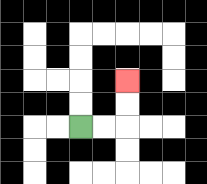{'start': '[3, 5]', 'end': '[5, 3]', 'path_directions': 'R,R,U,U', 'path_coordinates': '[[3, 5], [4, 5], [5, 5], [5, 4], [5, 3]]'}